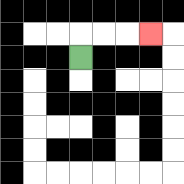{'start': '[3, 2]', 'end': '[6, 1]', 'path_directions': 'U,R,R,R', 'path_coordinates': '[[3, 2], [3, 1], [4, 1], [5, 1], [6, 1]]'}